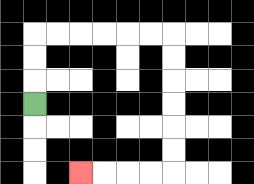{'start': '[1, 4]', 'end': '[3, 7]', 'path_directions': 'U,U,U,R,R,R,R,R,R,D,D,D,D,D,D,L,L,L,L', 'path_coordinates': '[[1, 4], [1, 3], [1, 2], [1, 1], [2, 1], [3, 1], [4, 1], [5, 1], [6, 1], [7, 1], [7, 2], [7, 3], [7, 4], [7, 5], [7, 6], [7, 7], [6, 7], [5, 7], [4, 7], [3, 7]]'}